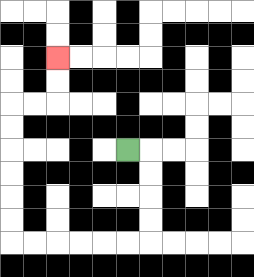{'start': '[5, 6]', 'end': '[2, 2]', 'path_directions': 'R,D,D,D,D,L,L,L,L,L,L,U,U,U,U,U,U,R,R,U,U', 'path_coordinates': '[[5, 6], [6, 6], [6, 7], [6, 8], [6, 9], [6, 10], [5, 10], [4, 10], [3, 10], [2, 10], [1, 10], [0, 10], [0, 9], [0, 8], [0, 7], [0, 6], [0, 5], [0, 4], [1, 4], [2, 4], [2, 3], [2, 2]]'}